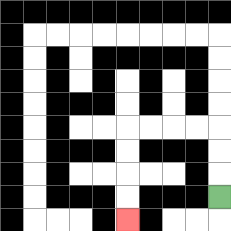{'start': '[9, 8]', 'end': '[5, 9]', 'path_directions': 'U,U,U,L,L,L,L,D,D,D,D', 'path_coordinates': '[[9, 8], [9, 7], [9, 6], [9, 5], [8, 5], [7, 5], [6, 5], [5, 5], [5, 6], [5, 7], [5, 8], [5, 9]]'}